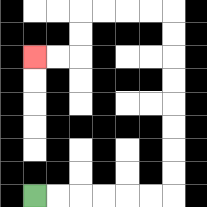{'start': '[1, 8]', 'end': '[1, 2]', 'path_directions': 'R,R,R,R,R,R,U,U,U,U,U,U,U,U,L,L,L,L,D,D,L,L', 'path_coordinates': '[[1, 8], [2, 8], [3, 8], [4, 8], [5, 8], [6, 8], [7, 8], [7, 7], [7, 6], [7, 5], [7, 4], [7, 3], [7, 2], [7, 1], [7, 0], [6, 0], [5, 0], [4, 0], [3, 0], [3, 1], [3, 2], [2, 2], [1, 2]]'}